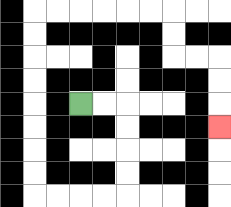{'start': '[3, 4]', 'end': '[9, 5]', 'path_directions': 'R,R,D,D,D,D,L,L,L,L,U,U,U,U,U,U,U,U,R,R,R,R,R,R,D,D,R,R,D,D,D', 'path_coordinates': '[[3, 4], [4, 4], [5, 4], [5, 5], [5, 6], [5, 7], [5, 8], [4, 8], [3, 8], [2, 8], [1, 8], [1, 7], [1, 6], [1, 5], [1, 4], [1, 3], [1, 2], [1, 1], [1, 0], [2, 0], [3, 0], [4, 0], [5, 0], [6, 0], [7, 0], [7, 1], [7, 2], [8, 2], [9, 2], [9, 3], [9, 4], [9, 5]]'}